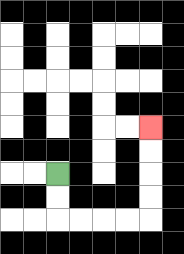{'start': '[2, 7]', 'end': '[6, 5]', 'path_directions': 'D,D,R,R,R,R,U,U,U,U', 'path_coordinates': '[[2, 7], [2, 8], [2, 9], [3, 9], [4, 9], [5, 9], [6, 9], [6, 8], [6, 7], [6, 6], [6, 5]]'}